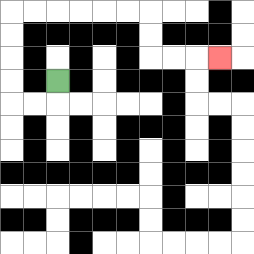{'start': '[2, 3]', 'end': '[9, 2]', 'path_directions': 'D,L,L,U,U,U,U,R,R,R,R,R,R,D,D,R,R,R', 'path_coordinates': '[[2, 3], [2, 4], [1, 4], [0, 4], [0, 3], [0, 2], [0, 1], [0, 0], [1, 0], [2, 0], [3, 0], [4, 0], [5, 0], [6, 0], [6, 1], [6, 2], [7, 2], [8, 2], [9, 2]]'}